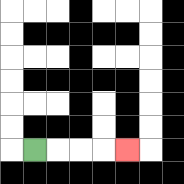{'start': '[1, 6]', 'end': '[5, 6]', 'path_directions': 'R,R,R,R', 'path_coordinates': '[[1, 6], [2, 6], [3, 6], [4, 6], [5, 6]]'}